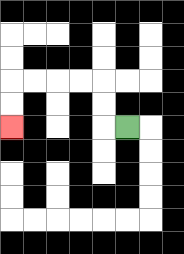{'start': '[5, 5]', 'end': '[0, 5]', 'path_directions': 'L,U,U,L,L,L,L,D,D', 'path_coordinates': '[[5, 5], [4, 5], [4, 4], [4, 3], [3, 3], [2, 3], [1, 3], [0, 3], [0, 4], [0, 5]]'}